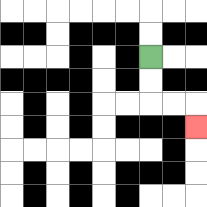{'start': '[6, 2]', 'end': '[8, 5]', 'path_directions': 'D,D,R,R,D', 'path_coordinates': '[[6, 2], [6, 3], [6, 4], [7, 4], [8, 4], [8, 5]]'}